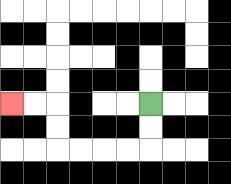{'start': '[6, 4]', 'end': '[0, 4]', 'path_directions': 'D,D,L,L,L,L,U,U,L,L', 'path_coordinates': '[[6, 4], [6, 5], [6, 6], [5, 6], [4, 6], [3, 6], [2, 6], [2, 5], [2, 4], [1, 4], [0, 4]]'}